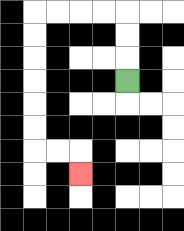{'start': '[5, 3]', 'end': '[3, 7]', 'path_directions': 'U,U,U,L,L,L,L,D,D,D,D,D,D,R,R,D', 'path_coordinates': '[[5, 3], [5, 2], [5, 1], [5, 0], [4, 0], [3, 0], [2, 0], [1, 0], [1, 1], [1, 2], [1, 3], [1, 4], [1, 5], [1, 6], [2, 6], [3, 6], [3, 7]]'}